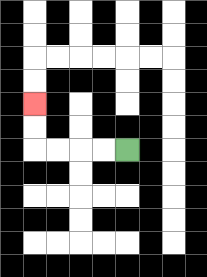{'start': '[5, 6]', 'end': '[1, 4]', 'path_directions': 'L,L,L,L,U,U', 'path_coordinates': '[[5, 6], [4, 6], [3, 6], [2, 6], [1, 6], [1, 5], [1, 4]]'}